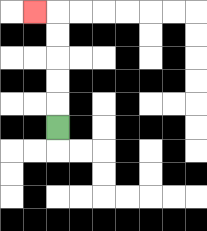{'start': '[2, 5]', 'end': '[1, 0]', 'path_directions': 'U,U,U,U,U,L', 'path_coordinates': '[[2, 5], [2, 4], [2, 3], [2, 2], [2, 1], [2, 0], [1, 0]]'}